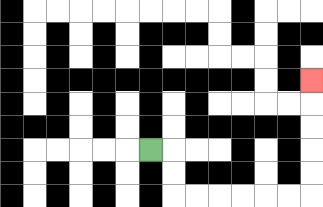{'start': '[6, 6]', 'end': '[13, 3]', 'path_directions': 'R,D,D,R,R,R,R,R,R,U,U,U,U,U', 'path_coordinates': '[[6, 6], [7, 6], [7, 7], [7, 8], [8, 8], [9, 8], [10, 8], [11, 8], [12, 8], [13, 8], [13, 7], [13, 6], [13, 5], [13, 4], [13, 3]]'}